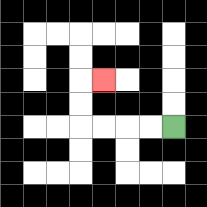{'start': '[7, 5]', 'end': '[4, 3]', 'path_directions': 'L,L,L,L,U,U,R', 'path_coordinates': '[[7, 5], [6, 5], [5, 5], [4, 5], [3, 5], [3, 4], [3, 3], [4, 3]]'}